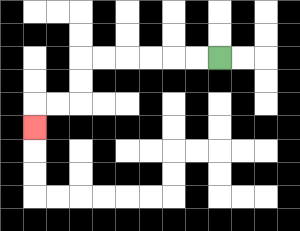{'start': '[9, 2]', 'end': '[1, 5]', 'path_directions': 'L,L,L,L,L,L,D,D,L,L,D', 'path_coordinates': '[[9, 2], [8, 2], [7, 2], [6, 2], [5, 2], [4, 2], [3, 2], [3, 3], [3, 4], [2, 4], [1, 4], [1, 5]]'}